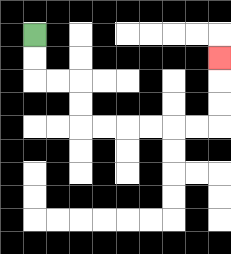{'start': '[1, 1]', 'end': '[9, 2]', 'path_directions': 'D,D,R,R,D,D,R,R,R,R,R,R,U,U,U', 'path_coordinates': '[[1, 1], [1, 2], [1, 3], [2, 3], [3, 3], [3, 4], [3, 5], [4, 5], [5, 5], [6, 5], [7, 5], [8, 5], [9, 5], [9, 4], [9, 3], [9, 2]]'}